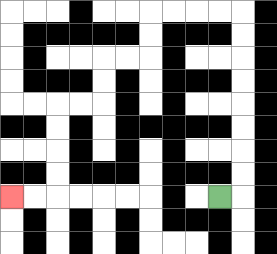{'start': '[9, 8]', 'end': '[0, 8]', 'path_directions': 'R,U,U,U,U,U,U,U,U,L,L,L,L,D,D,L,L,D,D,L,L,D,D,D,D,L,L', 'path_coordinates': '[[9, 8], [10, 8], [10, 7], [10, 6], [10, 5], [10, 4], [10, 3], [10, 2], [10, 1], [10, 0], [9, 0], [8, 0], [7, 0], [6, 0], [6, 1], [6, 2], [5, 2], [4, 2], [4, 3], [4, 4], [3, 4], [2, 4], [2, 5], [2, 6], [2, 7], [2, 8], [1, 8], [0, 8]]'}